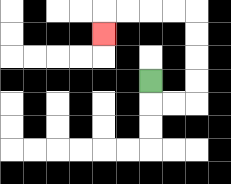{'start': '[6, 3]', 'end': '[4, 1]', 'path_directions': 'D,R,R,U,U,U,U,L,L,L,L,D', 'path_coordinates': '[[6, 3], [6, 4], [7, 4], [8, 4], [8, 3], [8, 2], [8, 1], [8, 0], [7, 0], [6, 0], [5, 0], [4, 0], [4, 1]]'}